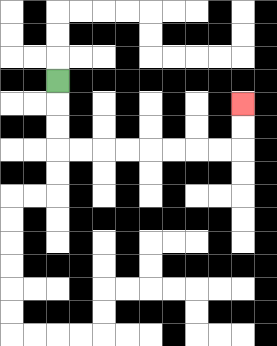{'start': '[2, 3]', 'end': '[10, 4]', 'path_directions': 'D,D,D,R,R,R,R,R,R,R,R,U,U', 'path_coordinates': '[[2, 3], [2, 4], [2, 5], [2, 6], [3, 6], [4, 6], [5, 6], [6, 6], [7, 6], [8, 6], [9, 6], [10, 6], [10, 5], [10, 4]]'}